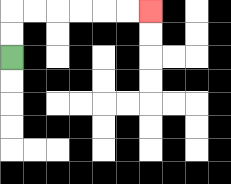{'start': '[0, 2]', 'end': '[6, 0]', 'path_directions': 'U,U,R,R,R,R,R,R', 'path_coordinates': '[[0, 2], [0, 1], [0, 0], [1, 0], [2, 0], [3, 0], [4, 0], [5, 0], [6, 0]]'}